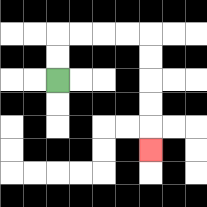{'start': '[2, 3]', 'end': '[6, 6]', 'path_directions': 'U,U,R,R,R,R,D,D,D,D,D', 'path_coordinates': '[[2, 3], [2, 2], [2, 1], [3, 1], [4, 1], [5, 1], [6, 1], [6, 2], [6, 3], [6, 4], [6, 5], [6, 6]]'}